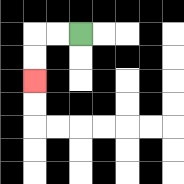{'start': '[3, 1]', 'end': '[1, 3]', 'path_directions': 'L,L,D,D', 'path_coordinates': '[[3, 1], [2, 1], [1, 1], [1, 2], [1, 3]]'}